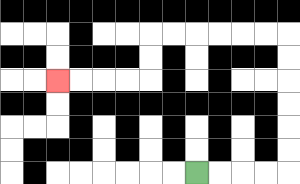{'start': '[8, 7]', 'end': '[2, 3]', 'path_directions': 'R,R,R,R,U,U,U,U,U,U,L,L,L,L,L,L,D,D,L,L,L,L', 'path_coordinates': '[[8, 7], [9, 7], [10, 7], [11, 7], [12, 7], [12, 6], [12, 5], [12, 4], [12, 3], [12, 2], [12, 1], [11, 1], [10, 1], [9, 1], [8, 1], [7, 1], [6, 1], [6, 2], [6, 3], [5, 3], [4, 3], [3, 3], [2, 3]]'}